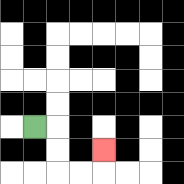{'start': '[1, 5]', 'end': '[4, 6]', 'path_directions': 'R,D,D,R,R,U', 'path_coordinates': '[[1, 5], [2, 5], [2, 6], [2, 7], [3, 7], [4, 7], [4, 6]]'}